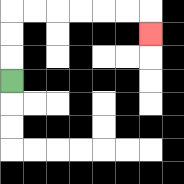{'start': '[0, 3]', 'end': '[6, 1]', 'path_directions': 'U,U,U,R,R,R,R,R,R,D', 'path_coordinates': '[[0, 3], [0, 2], [0, 1], [0, 0], [1, 0], [2, 0], [3, 0], [4, 0], [5, 0], [6, 0], [6, 1]]'}